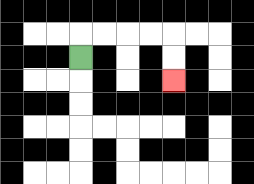{'start': '[3, 2]', 'end': '[7, 3]', 'path_directions': 'U,R,R,R,R,D,D', 'path_coordinates': '[[3, 2], [3, 1], [4, 1], [5, 1], [6, 1], [7, 1], [7, 2], [7, 3]]'}